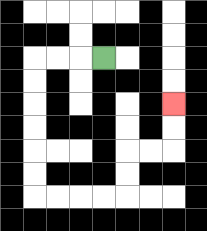{'start': '[4, 2]', 'end': '[7, 4]', 'path_directions': 'L,L,L,D,D,D,D,D,D,R,R,R,R,U,U,R,R,U,U', 'path_coordinates': '[[4, 2], [3, 2], [2, 2], [1, 2], [1, 3], [1, 4], [1, 5], [1, 6], [1, 7], [1, 8], [2, 8], [3, 8], [4, 8], [5, 8], [5, 7], [5, 6], [6, 6], [7, 6], [7, 5], [7, 4]]'}